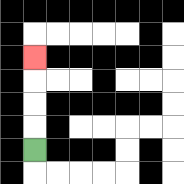{'start': '[1, 6]', 'end': '[1, 2]', 'path_directions': 'U,U,U,U', 'path_coordinates': '[[1, 6], [1, 5], [1, 4], [1, 3], [1, 2]]'}